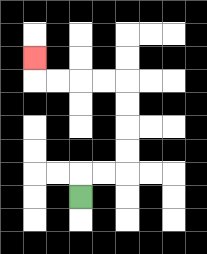{'start': '[3, 8]', 'end': '[1, 2]', 'path_directions': 'U,R,R,U,U,U,U,L,L,L,L,U', 'path_coordinates': '[[3, 8], [3, 7], [4, 7], [5, 7], [5, 6], [5, 5], [5, 4], [5, 3], [4, 3], [3, 3], [2, 3], [1, 3], [1, 2]]'}